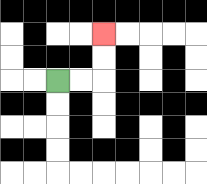{'start': '[2, 3]', 'end': '[4, 1]', 'path_directions': 'R,R,U,U', 'path_coordinates': '[[2, 3], [3, 3], [4, 3], [4, 2], [4, 1]]'}